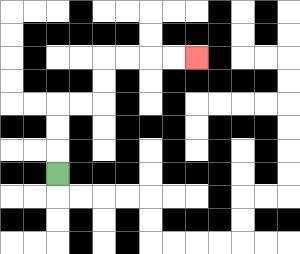{'start': '[2, 7]', 'end': '[8, 2]', 'path_directions': 'U,U,U,R,R,U,U,R,R,R,R', 'path_coordinates': '[[2, 7], [2, 6], [2, 5], [2, 4], [3, 4], [4, 4], [4, 3], [4, 2], [5, 2], [6, 2], [7, 2], [8, 2]]'}